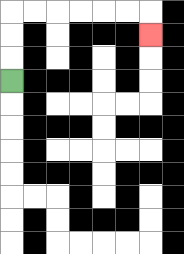{'start': '[0, 3]', 'end': '[6, 1]', 'path_directions': 'U,U,U,R,R,R,R,R,R,D', 'path_coordinates': '[[0, 3], [0, 2], [0, 1], [0, 0], [1, 0], [2, 0], [3, 0], [4, 0], [5, 0], [6, 0], [6, 1]]'}